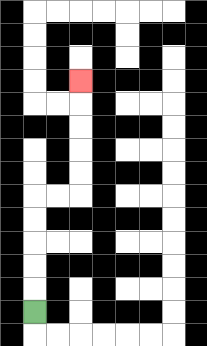{'start': '[1, 13]', 'end': '[3, 3]', 'path_directions': 'U,U,U,U,U,R,R,U,U,U,U,U', 'path_coordinates': '[[1, 13], [1, 12], [1, 11], [1, 10], [1, 9], [1, 8], [2, 8], [3, 8], [3, 7], [3, 6], [3, 5], [3, 4], [3, 3]]'}